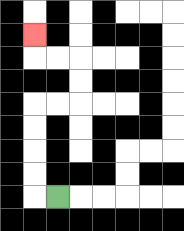{'start': '[2, 8]', 'end': '[1, 1]', 'path_directions': 'L,U,U,U,U,R,R,U,U,L,L,U', 'path_coordinates': '[[2, 8], [1, 8], [1, 7], [1, 6], [1, 5], [1, 4], [2, 4], [3, 4], [3, 3], [3, 2], [2, 2], [1, 2], [1, 1]]'}